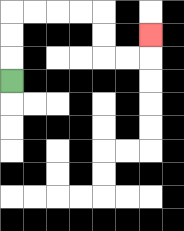{'start': '[0, 3]', 'end': '[6, 1]', 'path_directions': 'U,U,U,R,R,R,R,D,D,R,R,U', 'path_coordinates': '[[0, 3], [0, 2], [0, 1], [0, 0], [1, 0], [2, 0], [3, 0], [4, 0], [4, 1], [4, 2], [5, 2], [6, 2], [6, 1]]'}